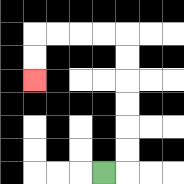{'start': '[4, 7]', 'end': '[1, 3]', 'path_directions': 'R,U,U,U,U,U,U,L,L,L,L,D,D', 'path_coordinates': '[[4, 7], [5, 7], [5, 6], [5, 5], [5, 4], [5, 3], [5, 2], [5, 1], [4, 1], [3, 1], [2, 1], [1, 1], [1, 2], [1, 3]]'}